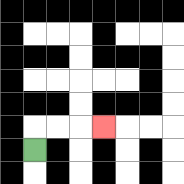{'start': '[1, 6]', 'end': '[4, 5]', 'path_directions': 'U,R,R,R', 'path_coordinates': '[[1, 6], [1, 5], [2, 5], [3, 5], [4, 5]]'}